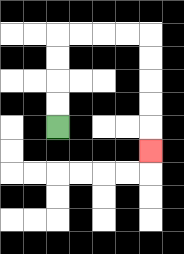{'start': '[2, 5]', 'end': '[6, 6]', 'path_directions': 'U,U,U,U,R,R,R,R,D,D,D,D,D', 'path_coordinates': '[[2, 5], [2, 4], [2, 3], [2, 2], [2, 1], [3, 1], [4, 1], [5, 1], [6, 1], [6, 2], [6, 3], [6, 4], [6, 5], [6, 6]]'}